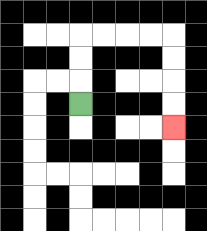{'start': '[3, 4]', 'end': '[7, 5]', 'path_directions': 'U,U,U,R,R,R,R,D,D,D,D', 'path_coordinates': '[[3, 4], [3, 3], [3, 2], [3, 1], [4, 1], [5, 1], [6, 1], [7, 1], [7, 2], [7, 3], [7, 4], [7, 5]]'}